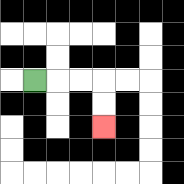{'start': '[1, 3]', 'end': '[4, 5]', 'path_directions': 'R,R,R,D,D', 'path_coordinates': '[[1, 3], [2, 3], [3, 3], [4, 3], [4, 4], [4, 5]]'}